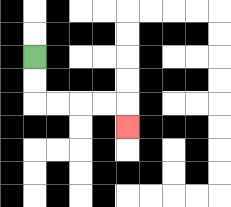{'start': '[1, 2]', 'end': '[5, 5]', 'path_directions': 'D,D,R,R,R,R,D', 'path_coordinates': '[[1, 2], [1, 3], [1, 4], [2, 4], [3, 4], [4, 4], [5, 4], [5, 5]]'}